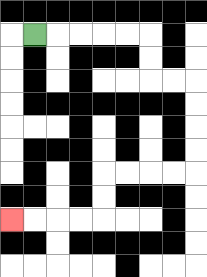{'start': '[1, 1]', 'end': '[0, 9]', 'path_directions': 'R,R,R,R,R,D,D,R,R,D,D,D,D,L,L,L,L,D,D,L,L,L,L', 'path_coordinates': '[[1, 1], [2, 1], [3, 1], [4, 1], [5, 1], [6, 1], [6, 2], [6, 3], [7, 3], [8, 3], [8, 4], [8, 5], [8, 6], [8, 7], [7, 7], [6, 7], [5, 7], [4, 7], [4, 8], [4, 9], [3, 9], [2, 9], [1, 9], [0, 9]]'}